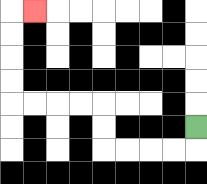{'start': '[8, 5]', 'end': '[1, 0]', 'path_directions': 'D,L,L,L,L,U,U,L,L,L,L,U,U,U,U,R', 'path_coordinates': '[[8, 5], [8, 6], [7, 6], [6, 6], [5, 6], [4, 6], [4, 5], [4, 4], [3, 4], [2, 4], [1, 4], [0, 4], [0, 3], [0, 2], [0, 1], [0, 0], [1, 0]]'}